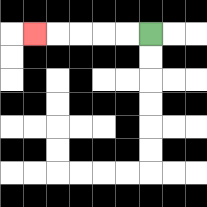{'start': '[6, 1]', 'end': '[1, 1]', 'path_directions': 'L,L,L,L,L', 'path_coordinates': '[[6, 1], [5, 1], [4, 1], [3, 1], [2, 1], [1, 1]]'}